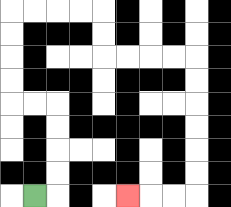{'start': '[1, 8]', 'end': '[5, 8]', 'path_directions': 'R,U,U,U,U,L,L,U,U,U,U,R,R,R,R,D,D,R,R,R,R,D,D,D,D,D,D,L,L,L', 'path_coordinates': '[[1, 8], [2, 8], [2, 7], [2, 6], [2, 5], [2, 4], [1, 4], [0, 4], [0, 3], [0, 2], [0, 1], [0, 0], [1, 0], [2, 0], [3, 0], [4, 0], [4, 1], [4, 2], [5, 2], [6, 2], [7, 2], [8, 2], [8, 3], [8, 4], [8, 5], [8, 6], [8, 7], [8, 8], [7, 8], [6, 8], [5, 8]]'}